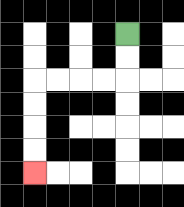{'start': '[5, 1]', 'end': '[1, 7]', 'path_directions': 'D,D,L,L,L,L,D,D,D,D', 'path_coordinates': '[[5, 1], [5, 2], [5, 3], [4, 3], [3, 3], [2, 3], [1, 3], [1, 4], [1, 5], [1, 6], [1, 7]]'}